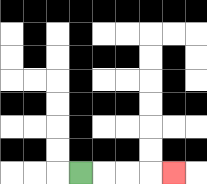{'start': '[3, 7]', 'end': '[7, 7]', 'path_directions': 'R,R,R,R', 'path_coordinates': '[[3, 7], [4, 7], [5, 7], [6, 7], [7, 7]]'}